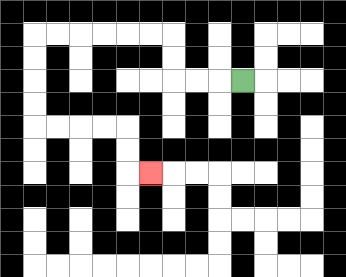{'start': '[10, 3]', 'end': '[6, 7]', 'path_directions': 'L,L,L,U,U,L,L,L,L,L,L,D,D,D,D,R,R,R,R,D,D,R', 'path_coordinates': '[[10, 3], [9, 3], [8, 3], [7, 3], [7, 2], [7, 1], [6, 1], [5, 1], [4, 1], [3, 1], [2, 1], [1, 1], [1, 2], [1, 3], [1, 4], [1, 5], [2, 5], [3, 5], [4, 5], [5, 5], [5, 6], [5, 7], [6, 7]]'}